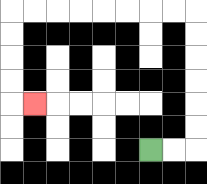{'start': '[6, 6]', 'end': '[1, 4]', 'path_directions': 'R,R,U,U,U,U,U,U,L,L,L,L,L,L,L,L,D,D,D,D,R', 'path_coordinates': '[[6, 6], [7, 6], [8, 6], [8, 5], [8, 4], [8, 3], [8, 2], [8, 1], [8, 0], [7, 0], [6, 0], [5, 0], [4, 0], [3, 0], [2, 0], [1, 0], [0, 0], [0, 1], [0, 2], [0, 3], [0, 4], [1, 4]]'}